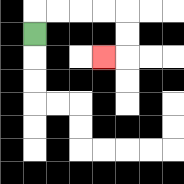{'start': '[1, 1]', 'end': '[4, 2]', 'path_directions': 'U,R,R,R,R,D,D,L', 'path_coordinates': '[[1, 1], [1, 0], [2, 0], [3, 0], [4, 0], [5, 0], [5, 1], [5, 2], [4, 2]]'}